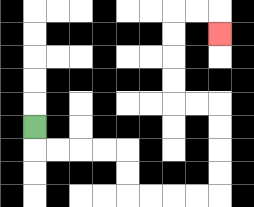{'start': '[1, 5]', 'end': '[9, 1]', 'path_directions': 'D,R,R,R,R,D,D,R,R,R,R,U,U,U,U,L,L,U,U,U,U,R,R,D', 'path_coordinates': '[[1, 5], [1, 6], [2, 6], [3, 6], [4, 6], [5, 6], [5, 7], [5, 8], [6, 8], [7, 8], [8, 8], [9, 8], [9, 7], [9, 6], [9, 5], [9, 4], [8, 4], [7, 4], [7, 3], [7, 2], [7, 1], [7, 0], [8, 0], [9, 0], [9, 1]]'}